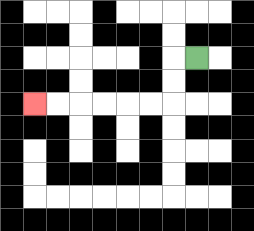{'start': '[8, 2]', 'end': '[1, 4]', 'path_directions': 'L,D,D,L,L,L,L,L,L', 'path_coordinates': '[[8, 2], [7, 2], [7, 3], [7, 4], [6, 4], [5, 4], [4, 4], [3, 4], [2, 4], [1, 4]]'}